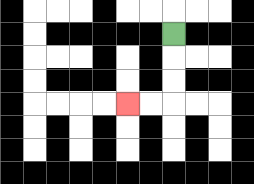{'start': '[7, 1]', 'end': '[5, 4]', 'path_directions': 'D,D,D,L,L', 'path_coordinates': '[[7, 1], [7, 2], [7, 3], [7, 4], [6, 4], [5, 4]]'}